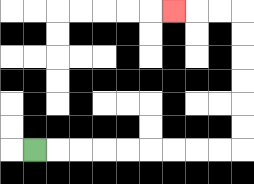{'start': '[1, 6]', 'end': '[7, 0]', 'path_directions': 'R,R,R,R,R,R,R,R,R,U,U,U,U,U,U,L,L,L', 'path_coordinates': '[[1, 6], [2, 6], [3, 6], [4, 6], [5, 6], [6, 6], [7, 6], [8, 6], [9, 6], [10, 6], [10, 5], [10, 4], [10, 3], [10, 2], [10, 1], [10, 0], [9, 0], [8, 0], [7, 0]]'}